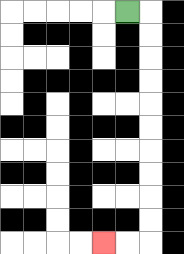{'start': '[5, 0]', 'end': '[4, 10]', 'path_directions': 'R,D,D,D,D,D,D,D,D,D,D,L,L', 'path_coordinates': '[[5, 0], [6, 0], [6, 1], [6, 2], [6, 3], [6, 4], [6, 5], [6, 6], [6, 7], [6, 8], [6, 9], [6, 10], [5, 10], [4, 10]]'}